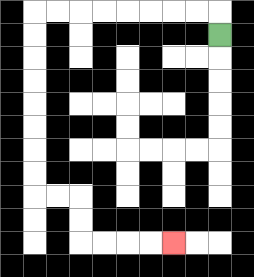{'start': '[9, 1]', 'end': '[7, 10]', 'path_directions': 'U,L,L,L,L,L,L,L,L,D,D,D,D,D,D,D,D,R,R,D,D,R,R,R,R', 'path_coordinates': '[[9, 1], [9, 0], [8, 0], [7, 0], [6, 0], [5, 0], [4, 0], [3, 0], [2, 0], [1, 0], [1, 1], [1, 2], [1, 3], [1, 4], [1, 5], [1, 6], [1, 7], [1, 8], [2, 8], [3, 8], [3, 9], [3, 10], [4, 10], [5, 10], [6, 10], [7, 10]]'}